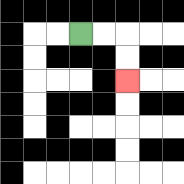{'start': '[3, 1]', 'end': '[5, 3]', 'path_directions': 'R,R,D,D', 'path_coordinates': '[[3, 1], [4, 1], [5, 1], [5, 2], [5, 3]]'}